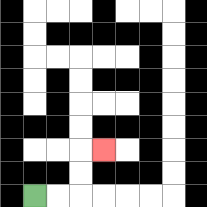{'start': '[1, 8]', 'end': '[4, 6]', 'path_directions': 'R,R,U,U,R', 'path_coordinates': '[[1, 8], [2, 8], [3, 8], [3, 7], [3, 6], [4, 6]]'}